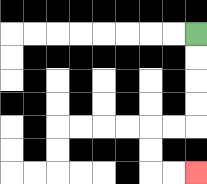{'start': '[8, 1]', 'end': '[8, 7]', 'path_directions': 'D,D,D,D,L,L,D,D,R,R', 'path_coordinates': '[[8, 1], [8, 2], [8, 3], [8, 4], [8, 5], [7, 5], [6, 5], [6, 6], [6, 7], [7, 7], [8, 7]]'}